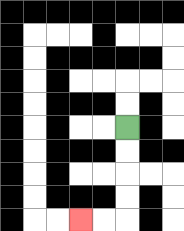{'start': '[5, 5]', 'end': '[3, 9]', 'path_directions': 'D,D,D,D,L,L', 'path_coordinates': '[[5, 5], [5, 6], [5, 7], [5, 8], [5, 9], [4, 9], [3, 9]]'}